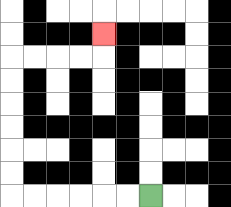{'start': '[6, 8]', 'end': '[4, 1]', 'path_directions': 'L,L,L,L,L,L,U,U,U,U,U,U,R,R,R,R,U', 'path_coordinates': '[[6, 8], [5, 8], [4, 8], [3, 8], [2, 8], [1, 8], [0, 8], [0, 7], [0, 6], [0, 5], [0, 4], [0, 3], [0, 2], [1, 2], [2, 2], [3, 2], [4, 2], [4, 1]]'}